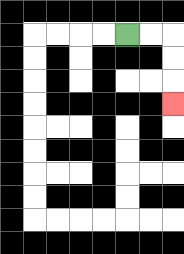{'start': '[5, 1]', 'end': '[7, 4]', 'path_directions': 'R,R,D,D,D', 'path_coordinates': '[[5, 1], [6, 1], [7, 1], [7, 2], [7, 3], [7, 4]]'}